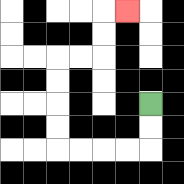{'start': '[6, 4]', 'end': '[5, 0]', 'path_directions': 'D,D,L,L,L,L,U,U,U,U,R,R,U,U,R', 'path_coordinates': '[[6, 4], [6, 5], [6, 6], [5, 6], [4, 6], [3, 6], [2, 6], [2, 5], [2, 4], [2, 3], [2, 2], [3, 2], [4, 2], [4, 1], [4, 0], [5, 0]]'}